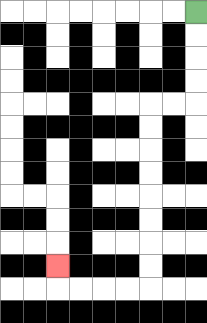{'start': '[8, 0]', 'end': '[2, 11]', 'path_directions': 'D,D,D,D,L,L,D,D,D,D,D,D,D,D,L,L,L,L,U', 'path_coordinates': '[[8, 0], [8, 1], [8, 2], [8, 3], [8, 4], [7, 4], [6, 4], [6, 5], [6, 6], [6, 7], [6, 8], [6, 9], [6, 10], [6, 11], [6, 12], [5, 12], [4, 12], [3, 12], [2, 12], [2, 11]]'}